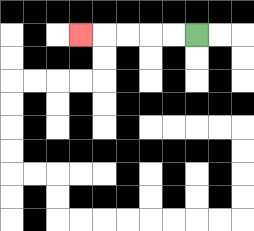{'start': '[8, 1]', 'end': '[3, 1]', 'path_directions': 'L,L,L,L,L', 'path_coordinates': '[[8, 1], [7, 1], [6, 1], [5, 1], [4, 1], [3, 1]]'}